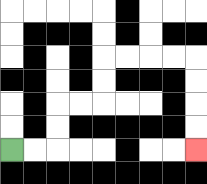{'start': '[0, 6]', 'end': '[8, 6]', 'path_directions': 'R,R,U,U,R,R,U,U,R,R,R,R,D,D,D,D', 'path_coordinates': '[[0, 6], [1, 6], [2, 6], [2, 5], [2, 4], [3, 4], [4, 4], [4, 3], [4, 2], [5, 2], [6, 2], [7, 2], [8, 2], [8, 3], [8, 4], [8, 5], [8, 6]]'}